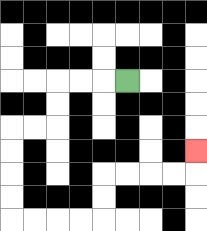{'start': '[5, 3]', 'end': '[8, 6]', 'path_directions': 'L,L,L,D,D,L,L,D,D,D,D,R,R,R,R,U,U,R,R,R,R,U', 'path_coordinates': '[[5, 3], [4, 3], [3, 3], [2, 3], [2, 4], [2, 5], [1, 5], [0, 5], [0, 6], [0, 7], [0, 8], [0, 9], [1, 9], [2, 9], [3, 9], [4, 9], [4, 8], [4, 7], [5, 7], [6, 7], [7, 7], [8, 7], [8, 6]]'}